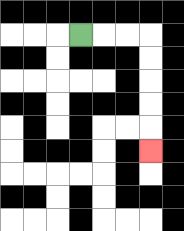{'start': '[3, 1]', 'end': '[6, 6]', 'path_directions': 'R,R,R,D,D,D,D,D', 'path_coordinates': '[[3, 1], [4, 1], [5, 1], [6, 1], [6, 2], [6, 3], [6, 4], [6, 5], [6, 6]]'}